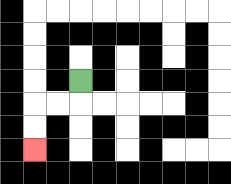{'start': '[3, 3]', 'end': '[1, 6]', 'path_directions': 'D,L,L,D,D', 'path_coordinates': '[[3, 3], [3, 4], [2, 4], [1, 4], [1, 5], [1, 6]]'}